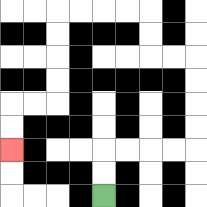{'start': '[4, 8]', 'end': '[0, 6]', 'path_directions': 'U,U,R,R,R,R,U,U,U,U,L,L,U,U,L,L,L,L,D,D,D,D,L,L,D,D', 'path_coordinates': '[[4, 8], [4, 7], [4, 6], [5, 6], [6, 6], [7, 6], [8, 6], [8, 5], [8, 4], [8, 3], [8, 2], [7, 2], [6, 2], [6, 1], [6, 0], [5, 0], [4, 0], [3, 0], [2, 0], [2, 1], [2, 2], [2, 3], [2, 4], [1, 4], [0, 4], [0, 5], [0, 6]]'}